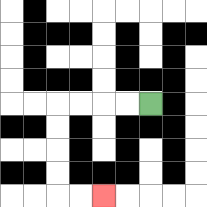{'start': '[6, 4]', 'end': '[4, 8]', 'path_directions': 'L,L,L,L,D,D,D,D,R,R', 'path_coordinates': '[[6, 4], [5, 4], [4, 4], [3, 4], [2, 4], [2, 5], [2, 6], [2, 7], [2, 8], [3, 8], [4, 8]]'}